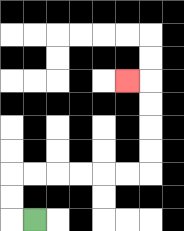{'start': '[1, 9]', 'end': '[5, 3]', 'path_directions': 'L,U,U,R,R,R,R,R,R,U,U,U,U,L', 'path_coordinates': '[[1, 9], [0, 9], [0, 8], [0, 7], [1, 7], [2, 7], [3, 7], [4, 7], [5, 7], [6, 7], [6, 6], [6, 5], [6, 4], [6, 3], [5, 3]]'}